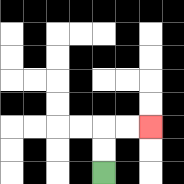{'start': '[4, 7]', 'end': '[6, 5]', 'path_directions': 'U,U,R,R', 'path_coordinates': '[[4, 7], [4, 6], [4, 5], [5, 5], [6, 5]]'}